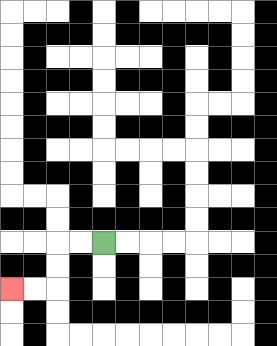{'start': '[4, 10]', 'end': '[0, 12]', 'path_directions': 'L,L,D,D,L,L', 'path_coordinates': '[[4, 10], [3, 10], [2, 10], [2, 11], [2, 12], [1, 12], [0, 12]]'}